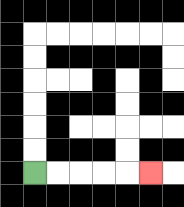{'start': '[1, 7]', 'end': '[6, 7]', 'path_directions': 'R,R,R,R,R', 'path_coordinates': '[[1, 7], [2, 7], [3, 7], [4, 7], [5, 7], [6, 7]]'}